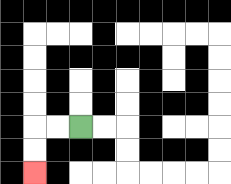{'start': '[3, 5]', 'end': '[1, 7]', 'path_directions': 'L,L,D,D', 'path_coordinates': '[[3, 5], [2, 5], [1, 5], [1, 6], [1, 7]]'}